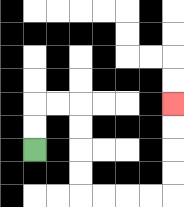{'start': '[1, 6]', 'end': '[7, 4]', 'path_directions': 'U,U,R,R,D,D,D,D,R,R,R,R,U,U,U,U', 'path_coordinates': '[[1, 6], [1, 5], [1, 4], [2, 4], [3, 4], [3, 5], [3, 6], [3, 7], [3, 8], [4, 8], [5, 8], [6, 8], [7, 8], [7, 7], [7, 6], [7, 5], [7, 4]]'}